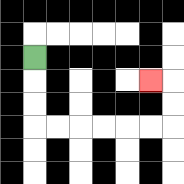{'start': '[1, 2]', 'end': '[6, 3]', 'path_directions': 'D,D,D,R,R,R,R,R,R,U,U,L', 'path_coordinates': '[[1, 2], [1, 3], [1, 4], [1, 5], [2, 5], [3, 5], [4, 5], [5, 5], [6, 5], [7, 5], [7, 4], [7, 3], [6, 3]]'}